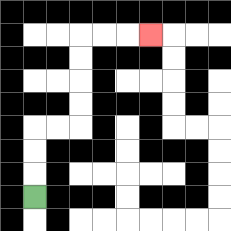{'start': '[1, 8]', 'end': '[6, 1]', 'path_directions': 'U,U,U,R,R,U,U,U,U,R,R,R', 'path_coordinates': '[[1, 8], [1, 7], [1, 6], [1, 5], [2, 5], [3, 5], [3, 4], [3, 3], [3, 2], [3, 1], [4, 1], [5, 1], [6, 1]]'}